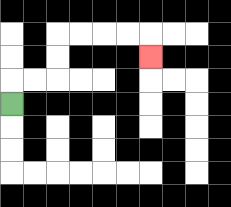{'start': '[0, 4]', 'end': '[6, 2]', 'path_directions': 'U,R,R,U,U,R,R,R,R,D', 'path_coordinates': '[[0, 4], [0, 3], [1, 3], [2, 3], [2, 2], [2, 1], [3, 1], [4, 1], [5, 1], [6, 1], [6, 2]]'}